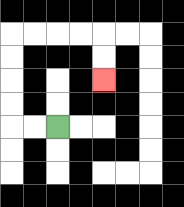{'start': '[2, 5]', 'end': '[4, 3]', 'path_directions': 'L,L,U,U,U,U,R,R,R,R,D,D', 'path_coordinates': '[[2, 5], [1, 5], [0, 5], [0, 4], [0, 3], [0, 2], [0, 1], [1, 1], [2, 1], [3, 1], [4, 1], [4, 2], [4, 3]]'}